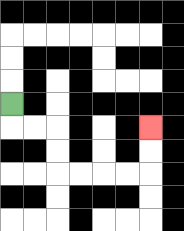{'start': '[0, 4]', 'end': '[6, 5]', 'path_directions': 'D,R,R,D,D,R,R,R,R,U,U', 'path_coordinates': '[[0, 4], [0, 5], [1, 5], [2, 5], [2, 6], [2, 7], [3, 7], [4, 7], [5, 7], [6, 7], [6, 6], [6, 5]]'}